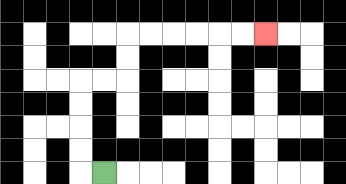{'start': '[4, 7]', 'end': '[11, 1]', 'path_directions': 'L,U,U,U,U,R,R,U,U,R,R,R,R,R,R', 'path_coordinates': '[[4, 7], [3, 7], [3, 6], [3, 5], [3, 4], [3, 3], [4, 3], [5, 3], [5, 2], [5, 1], [6, 1], [7, 1], [8, 1], [9, 1], [10, 1], [11, 1]]'}